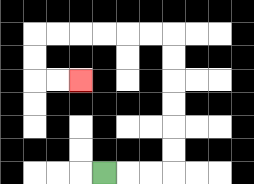{'start': '[4, 7]', 'end': '[3, 3]', 'path_directions': 'R,R,R,U,U,U,U,U,U,L,L,L,L,L,L,D,D,R,R', 'path_coordinates': '[[4, 7], [5, 7], [6, 7], [7, 7], [7, 6], [7, 5], [7, 4], [7, 3], [7, 2], [7, 1], [6, 1], [5, 1], [4, 1], [3, 1], [2, 1], [1, 1], [1, 2], [1, 3], [2, 3], [3, 3]]'}